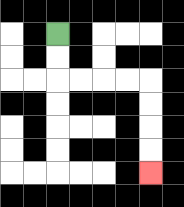{'start': '[2, 1]', 'end': '[6, 7]', 'path_directions': 'D,D,R,R,R,R,D,D,D,D', 'path_coordinates': '[[2, 1], [2, 2], [2, 3], [3, 3], [4, 3], [5, 3], [6, 3], [6, 4], [6, 5], [6, 6], [6, 7]]'}